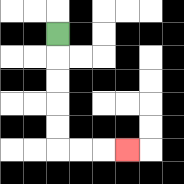{'start': '[2, 1]', 'end': '[5, 6]', 'path_directions': 'D,D,D,D,D,R,R,R', 'path_coordinates': '[[2, 1], [2, 2], [2, 3], [2, 4], [2, 5], [2, 6], [3, 6], [4, 6], [5, 6]]'}